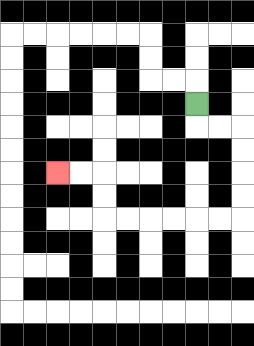{'start': '[8, 4]', 'end': '[2, 7]', 'path_directions': 'D,R,R,D,D,D,D,L,L,L,L,L,L,U,U,L,L', 'path_coordinates': '[[8, 4], [8, 5], [9, 5], [10, 5], [10, 6], [10, 7], [10, 8], [10, 9], [9, 9], [8, 9], [7, 9], [6, 9], [5, 9], [4, 9], [4, 8], [4, 7], [3, 7], [2, 7]]'}